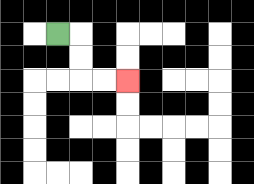{'start': '[2, 1]', 'end': '[5, 3]', 'path_directions': 'R,D,D,R,R', 'path_coordinates': '[[2, 1], [3, 1], [3, 2], [3, 3], [4, 3], [5, 3]]'}